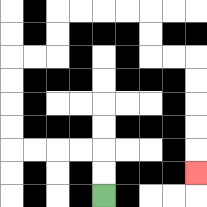{'start': '[4, 8]', 'end': '[8, 7]', 'path_directions': 'U,U,L,L,L,L,U,U,U,U,R,R,U,U,R,R,R,R,D,D,R,R,D,D,D,D,D', 'path_coordinates': '[[4, 8], [4, 7], [4, 6], [3, 6], [2, 6], [1, 6], [0, 6], [0, 5], [0, 4], [0, 3], [0, 2], [1, 2], [2, 2], [2, 1], [2, 0], [3, 0], [4, 0], [5, 0], [6, 0], [6, 1], [6, 2], [7, 2], [8, 2], [8, 3], [8, 4], [8, 5], [8, 6], [8, 7]]'}